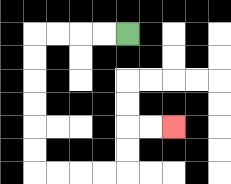{'start': '[5, 1]', 'end': '[7, 5]', 'path_directions': 'L,L,L,L,D,D,D,D,D,D,R,R,R,R,U,U,R,R', 'path_coordinates': '[[5, 1], [4, 1], [3, 1], [2, 1], [1, 1], [1, 2], [1, 3], [1, 4], [1, 5], [1, 6], [1, 7], [2, 7], [3, 7], [4, 7], [5, 7], [5, 6], [5, 5], [6, 5], [7, 5]]'}